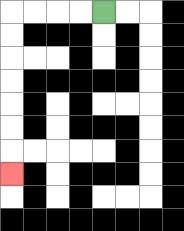{'start': '[4, 0]', 'end': '[0, 7]', 'path_directions': 'L,L,L,L,D,D,D,D,D,D,D', 'path_coordinates': '[[4, 0], [3, 0], [2, 0], [1, 0], [0, 0], [0, 1], [0, 2], [0, 3], [0, 4], [0, 5], [0, 6], [0, 7]]'}